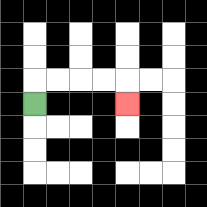{'start': '[1, 4]', 'end': '[5, 4]', 'path_directions': 'U,R,R,R,R,D', 'path_coordinates': '[[1, 4], [1, 3], [2, 3], [3, 3], [4, 3], [5, 3], [5, 4]]'}